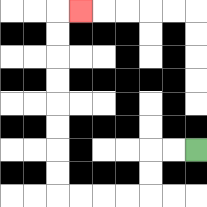{'start': '[8, 6]', 'end': '[3, 0]', 'path_directions': 'L,L,D,D,L,L,L,L,U,U,U,U,U,U,U,U,R', 'path_coordinates': '[[8, 6], [7, 6], [6, 6], [6, 7], [6, 8], [5, 8], [4, 8], [3, 8], [2, 8], [2, 7], [2, 6], [2, 5], [2, 4], [2, 3], [2, 2], [2, 1], [2, 0], [3, 0]]'}